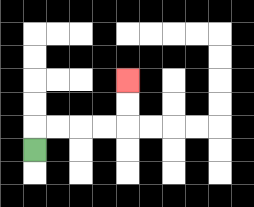{'start': '[1, 6]', 'end': '[5, 3]', 'path_directions': 'U,R,R,R,R,U,U', 'path_coordinates': '[[1, 6], [1, 5], [2, 5], [3, 5], [4, 5], [5, 5], [5, 4], [5, 3]]'}